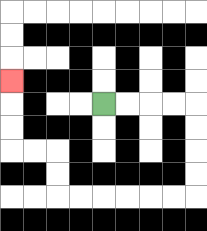{'start': '[4, 4]', 'end': '[0, 3]', 'path_directions': 'R,R,R,R,D,D,D,D,L,L,L,L,L,L,U,U,L,L,U,U,U', 'path_coordinates': '[[4, 4], [5, 4], [6, 4], [7, 4], [8, 4], [8, 5], [8, 6], [8, 7], [8, 8], [7, 8], [6, 8], [5, 8], [4, 8], [3, 8], [2, 8], [2, 7], [2, 6], [1, 6], [0, 6], [0, 5], [0, 4], [0, 3]]'}